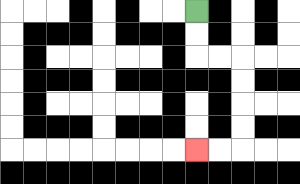{'start': '[8, 0]', 'end': '[8, 6]', 'path_directions': 'D,D,R,R,D,D,D,D,L,L', 'path_coordinates': '[[8, 0], [8, 1], [8, 2], [9, 2], [10, 2], [10, 3], [10, 4], [10, 5], [10, 6], [9, 6], [8, 6]]'}